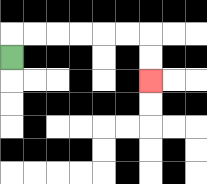{'start': '[0, 2]', 'end': '[6, 3]', 'path_directions': 'U,R,R,R,R,R,R,D,D', 'path_coordinates': '[[0, 2], [0, 1], [1, 1], [2, 1], [3, 1], [4, 1], [5, 1], [6, 1], [6, 2], [6, 3]]'}